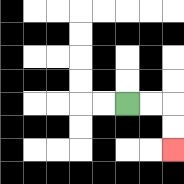{'start': '[5, 4]', 'end': '[7, 6]', 'path_directions': 'R,R,D,D', 'path_coordinates': '[[5, 4], [6, 4], [7, 4], [7, 5], [7, 6]]'}